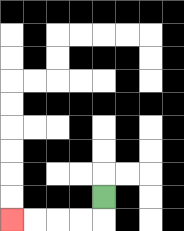{'start': '[4, 8]', 'end': '[0, 9]', 'path_directions': 'D,L,L,L,L', 'path_coordinates': '[[4, 8], [4, 9], [3, 9], [2, 9], [1, 9], [0, 9]]'}